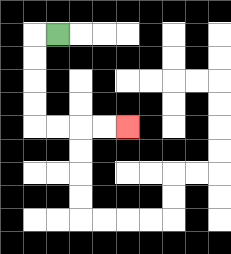{'start': '[2, 1]', 'end': '[5, 5]', 'path_directions': 'L,D,D,D,D,R,R,R,R', 'path_coordinates': '[[2, 1], [1, 1], [1, 2], [1, 3], [1, 4], [1, 5], [2, 5], [3, 5], [4, 5], [5, 5]]'}